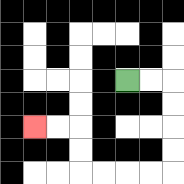{'start': '[5, 3]', 'end': '[1, 5]', 'path_directions': 'R,R,D,D,D,D,L,L,L,L,U,U,L,L', 'path_coordinates': '[[5, 3], [6, 3], [7, 3], [7, 4], [7, 5], [7, 6], [7, 7], [6, 7], [5, 7], [4, 7], [3, 7], [3, 6], [3, 5], [2, 5], [1, 5]]'}